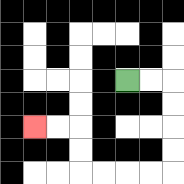{'start': '[5, 3]', 'end': '[1, 5]', 'path_directions': 'R,R,D,D,D,D,L,L,L,L,U,U,L,L', 'path_coordinates': '[[5, 3], [6, 3], [7, 3], [7, 4], [7, 5], [7, 6], [7, 7], [6, 7], [5, 7], [4, 7], [3, 7], [3, 6], [3, 5], [2, 5], [1, 5]]'}